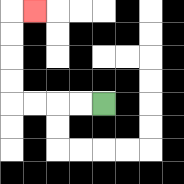{'start': '[4, 4]', 'end': '[1, 0]', 'path_directions': 'L,L,L,L,U,U,U,U,R', 'path_coordinates': '[[4, 4], [3, 4], [2, 4], [1, 4], [0, 4], [0, 3], [0, 2], [0, 1], [0, 0], [1, 0]]'}